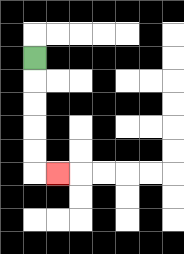{'start': '[1, 2]', 'end': '[2, 7]', 'path_directions': 'D,D,D,D,D,R', 'path_coordinates': '[[1, 2], [1, 3], [1, 4], [1, 5], [1, 6], [1, 7], [2, 7]]'}